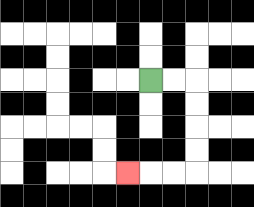{'start': '[6, 3]', 'end': '[5, 7]', 'path_directions': 'R,R,D,D,D,D,L,L,L', 'path_coordinates': '[[6, 3], [7, 3], [8, 3], [8, 4], [8, 5], [8, 6], [8, 7], [7, 7], [6, 7], [5, 7]]'}